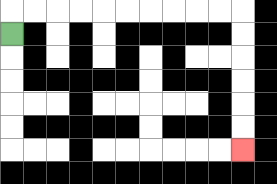{'start': '[0, 1]', 'end': '[10, 6]', 'path_directions': 'U,R,R,R,R,R,R,R,R,R,R,D,D,D,D,D,D', 'path_coordinates': '[[0, 1], [0, 0], [1, 0], [2, 0], [3, 0], [4, 0], [5, 0], [6, 0], [7, 0], [8, 0], [9, 0], [10, 0], [10, 1], [10, 2], [10, 3], [10, 4], [10, 5], [10, 6]]'}